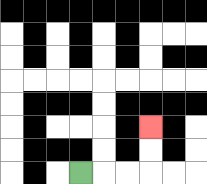{'start': '[3, 7]', 'end': '[6, 5]', 'path_directions': 'R,R,R,U,U', 'path_coordinates': '[[3, 7], [4, 7], [5, 7], [6, 7], [6, 6], [6, 5]]'}